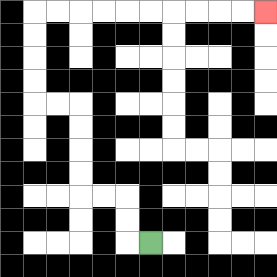{'start': '[6, 10]', 'end': '[11, 0]', 'path_directions': 'L,U,U,L,L,U,U,U,U,L,L,U,U,U,U,R,R,R,R,R,R,R,R,R,R', 'path_coordinates': '[[6, 10], [5, 10], [5, 9], [5, 8], [4, 8], [3, 8], [3, 7], [3, 6], [3, 5], [3, 4], [2, 4], [1, 4], [1, 3], [1, 2], [1, 1], [1, 0], [2, 0], [3, 0], [4, 0], [5, 0], [6, 0], [7, 0], [8, 0], [9, 0], [10, 0], [11, 0]]'}